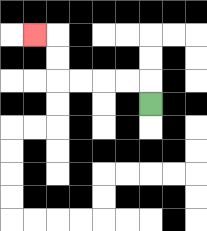{'start': '[6, 4]', 'end': '[1, 1]', 'path_directions': 'U,L,L,L,L,U,U,L', 'path_coordinates': '[[6, 4], [6, 3], [5, 3], [4, 3], [3, 3], [2, 3], [2, 2], [2, 1], [1, 1]]'}